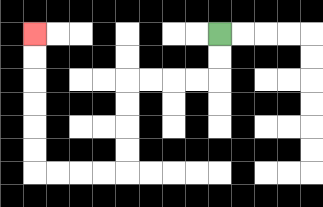{'start': '[9, 1]', 'end': '[1, 1]', 'path_directions': 'D,D,L,L,L,L,D,D,D,D,L,L,L,L,U,U,U,U,U,U', 'path_coordinates': '[[9, 1], [9, 2], [9, 3], [8, 3], [7, 3], [6, 3], [5, 3], [5, 4], [5, 5], [5, 6], [5, 7], [4, 7], [3, 7], [2, 7], [1, 7], [1, 6], [1, 5], [1, 4], [1, 3], [1, 2], [1, 1]]'}